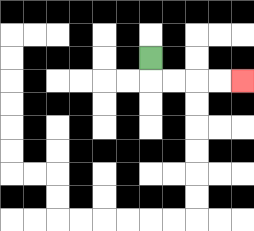{'start': '[6, 2]', 'end': '[10, 3]', 'path_directions': 'D,R,R,R,R', 'path_coordinates': '[[6, 2], [6, 3], [7, 3], [8, 3], [9, 3], [10, 3]]'}